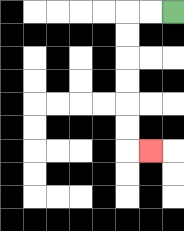{'start': '[7, 0]', 'end': '[6, 6]', 'path_directions': 'L,L,D,D,D,D,D,D,R', 'path_coordinates': '[[7, 0], [6, 0], [5, 0], [5, 1], [5, 2], [5, 3], [5, 4], [5, 5], [5, 6], [6, 6]]'}